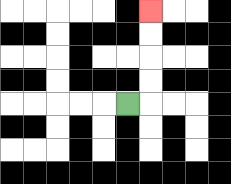{'start': '[5, 4]', 'end': '[6, 0]', 'path_directions': 'R,U,U,U,U', 'path_coordinates': '[[5, 4], [6, 4], [6, 3], [6, 2], [6, 1], [6, 0]]'}